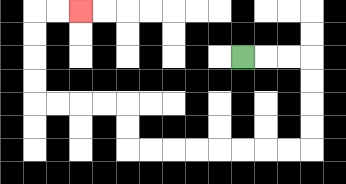{'start': '[10, 2]', 'end': '[3, 0]', 'path_directions': 'R,R,R,D,D,D,D,L,L,L,L,L,L,L,L,U,U,L,L,L,L,U,U,U,U,R,R', 'path_coordinates': '[[10, 2], [11, 2], [12, 2], [13, 2], [13, 3], [13, 4], [13, 5], [13, 6], [12, 6], [11, 6], [10, 6], [9, 6], [8, 6], [7, 6], [6, 6], [5, 6], [5, 5], [5, 4], [4, 4], [3, 4], [2, 4], [1, 4], [1, 3], [1, 2], [1, 1], [1, 0], [2, 0], [3, 0]]'}